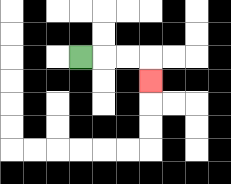{'start': '[3, 2]', 'end': '[6, 3]', 'path_directions': 'R,R,R,D', 'path_coordinates': '[[3, 2], [4, 2], [5, 2], [6, 2], [6, 3]]'}